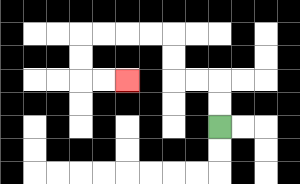{'start': '[9, 5]', 'end': '[5, 3]', 'path_directions': 'U,U,L,L,U,U,L,L,L,L,D,D,R,R', 'path_coordinates': '[[9, 5], [9, 4], [9, 3], [8, 3], [7, 3], [7, 2], [7, 1], [6, 1], [5, 1], [4, 1], [3, 1], [3, 2], [3, 3], [4, 3], [5, 3]]'}